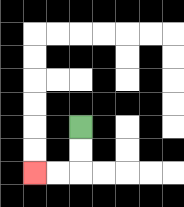{'start': '[3, 5]', 'end': '[1, 7]', 'path_directions': 'D,D,L,L', 'path_coordinates': '[[3, 5], [3, 6], [3, 7], [2, 7], [1, 7]]'}